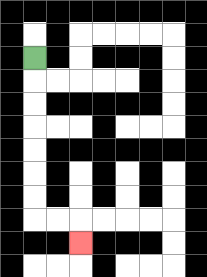{'start': '[1, 2]', 'end': '[3, 10]', 'path_directions': 'D,D,D,D,D,D,D,R,R,D', 'path_coordinates': '[[1, 2], [1, 3], [1, 4], [1, 5], [1, 6], [1, 7], [1, 8], [1, 9], [2, 9], [3, 9], [3, 10]]'}